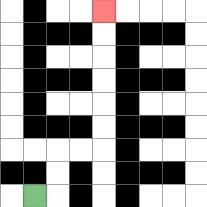{'start': '[1, 8]', 'end': '[4, 0]', 'path_directions': 'R,U,U,R,R,U,U,U,U,U,U', 'path_coordinates': '[[1, 8], [2, 8], [2, 7], [2, 6], [3, 6], [4, 6], [4, 5], [4, 4], [4, 3], [4, 2], [4, 1], [4, 0]]'}